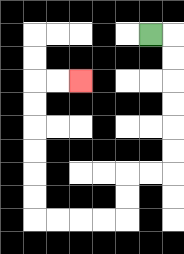{'start': '[6, 1]', 'end': '[3, 3]', 'path_directions': 'R,D,D,D,D,D,D,L,L,D,D,L,L,L,L,U,U,U,U,U,U,R,R', 'path_coordinates': '[[6, 1], [7, 1], [7, 2], [7, 3], [7, 4], [7, 5], [7, 6], [7, 7], [6, 7], [5, 7], [5, 8], [5, 9], [4, 9], [3, 9], [2, 9], [1, 9], [1, 8], [1, 7], [1, 6], [1, 5], [1, 4], [1, 3], [2, 3], [3, 3]]'}